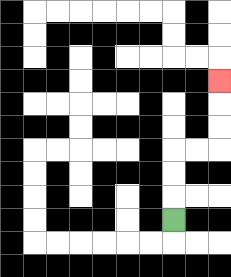{'start': '[7, 9]', 'end': '[9, 3]', 'path_directions': 'U,U,U,R,R,U,U,U', 'path_coordinates': '[[7, 9], [7, 8], [7, 7], [7, 6], [8, 6], [9, 6], [9, 5], [9, 4], [9, 3]]'}